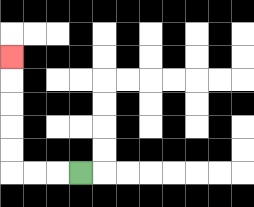{'start': '[3, 7]', 'end': '[0, 2]', 'path_directions': 'L,L,L,U,U,U,U,U', 'path_coordinates': '[[3, 7], [2, 7], [1, 7], [0, 7], [0, 6], [0, 5], [0, 4], [0, 3], [0, 2]]'}